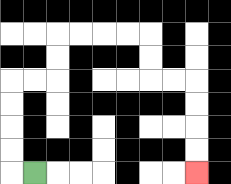{'start': '[1, 7]', 'end': '[8, 7]', 'path_directions': 'L,U,U,U,U,R,R,U,U,R,R,R,R,D,D,R,R,D,D,D,D', 'path_coordinates': '[[1, 7], [0, 7], [0, 6], [0, 5], [0, 4], [0, 3], [1, 3], [2, 3], [2, 2], [2, 1], [3, 1], [4, 1], [5, 1], [6, 1], [6, 2], [6, 3], [7, 3], [8, 3], [8, 4], [8, 5], [8, 6], [8, 7]]'}